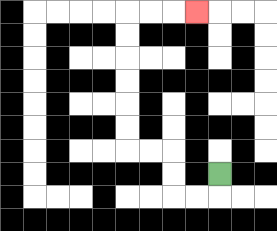{'start': '[9, 7]', 'end': '[8, 0]', 'path_directions': 'D,L,L,U,U,L,L,U,U,U,U,U,U,R,R,R', 'path_coordinates': '[[9, 7], [9, 8], [8, 8], [7, 8], [7, 7], [7, 6], [6, 6], [5, 6], [5, 5], [5, 4], [5, 3], [5, 2], [5, 1], [5, 0], [6, 0], [7, 0], [8, 0]]'}